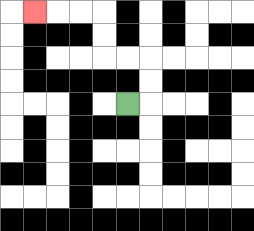{'start': '[5, 4]', 'end': '[1, 0]', 'path_directions': 'R,U,U,L,L,U,U,L,L,L', 'path_coordinates': '[[5, 4], [6, 4], [6, 3], [6, 2], [5, 2], [4, 2], [4, 1], [4, 0], [3, 0], [2, 0], [1, 0]]'}